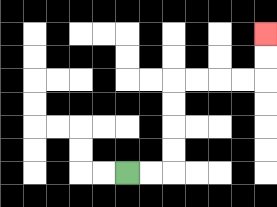{'start': '[5, 7]', 'end': '[11, 1]', 'path_directions': 'R,R,U,U,U,U,R,R,R,R,U,U', 'path_coordinates': '[[5, 7], [6, 7], [7, 7], [7, 6], [7, 5], [7, 4], [7, 3], [8, 3], [9, 3], [10, 3], [11, 3], [11, 2], [11, 1]]'}